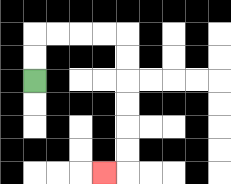{'start': '[1, 3]', 'end': '[4, 7]', 'path_directions': 'U,U,R,R,R,R,D,D,D,D,D,D,L', 'path_coordinates': '[[1, 3], [1, 2], [1, 1], [2, 1], [3, 1], [4, 1], [5, 1], [5, 2], [5, 3], [5, 4], [5, 5], [5, 6], [5, 7], [4, 7]]'}